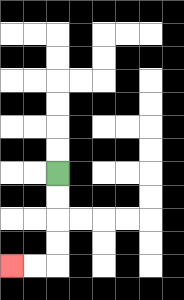{'start': '[2, 7]', 'end': '[0, 11]', 'path_directions': 'D,D,D,D,L,L', 'path_coordinates': '[[2, 7], [2, 8], [2, 9], [2, 10], [2, 11], [1, 11], [0, 11]]'}